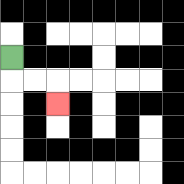{'start': '[0, 2]', 'end': '[2, 4]', 'path_directions': 'D,R,R,D', 'path_coordinates': '[[0, 2], [0, 3], [1, 3], [2, 3], [2, 4]]'}